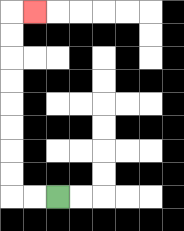{'start': '[2, 8]', 'end': '[1, 0]', 'path_directions': 'L,L,U,U,U,U,U,U,U,U,R', 'path_coordinates': '[[2, 8], [1, 8], [0, 8], [0, 7], [0, 6], [0, 5], [0, 4], [0, 3], [0, 2], [0, 1], [0, 0], [1, 0]]'}